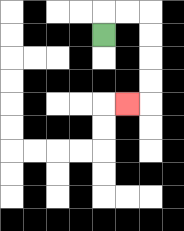{'start': '[4, 1]', 'end': '[5, 4]', 'path_directions': 'U,R,R,D,D,D,D,L', 'path_coordinates': '[[4, 1], [4, 0], [5, 0], [6, 0], [6, 1], [6, 2], [6, 3], [6, 4], [5, 4]]'}